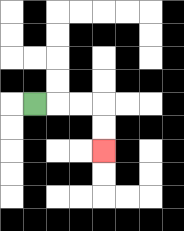{'start': '[1, 4]', 'end': '[4, 6]', 'path_directions': 'R,R,R,D,D', 'path_coordinates': '[[1, 4], [2, 4], [3, 4], [4, 4], [4, 5], [4, 6]]'}